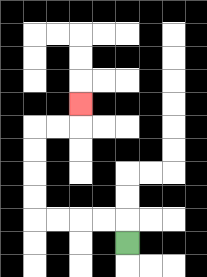{'start': '[5, 10]', 'end': '[3, 4]', 'path_directions': 'U,L,L,L,L,U,U,U,U,R,R,U', 'path_coordinates': '[[5, 10], [5, 9], [4, 9], [3, 9], [2, 9], [1, 9], [1, 8], [1, 7], [1, 6], [1, 5], [2, 5], [3, 5], [3, 4]]'}